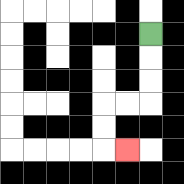{'start': '[6, 1]', 'end': '[5, 6]', 'path_directions': 'D,D,D,L,L,D,D,R', 'path_coordinates': '[[6, 1], [6, 2], [6, 3], [6, 4], [5, 4], [4, 4], [4, 5], [4, 6], [5, 6]]'}